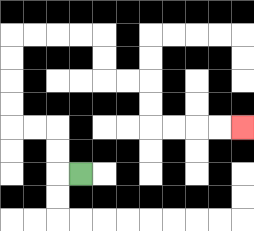{'start': '[3, 7]', 'end': '[10, 5]', 'path_directions': 'L,U,U,L,L,U,U,U,U,R,R,R,R,D,D,R,R,D,D,R,R,R,R', 'path_coordinates': '[[3, 7], [2, 7], [2, 6], [2, 5], [1, 5], [0, 5], [0, 4], [0, 3], [0, 2], [0, 1], [1, 1], [2, 1], [3, 1], [4, 1], [4, 2], [4, 3], [5, 3], [6, 3], [6, 4], [6, 5], [7, 5], [8, 5], [9, 5], [10, 5]]'}